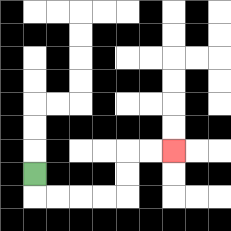{'start': '[1, 7]', 'end': '[7, 6]', 'path_directions': 'D,R,R,R,R,U,U,R,R', 'path_coordinates': '[[1, 7], [1, 8], [2, 8], [3, 8], [4, 8], [5, 8], [5, 7], [5, 6], [6, 6], [7, 6]]'}